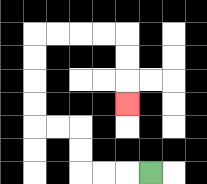{'start': '[6, 7]', 'end': '[5, 4]', 'path_directions': 'L,L,L,U,U,L,L,U,U,U,U,R,R,R,R,D,D,D', 'path_coordinates': '[[6, 7], [5, 7], [4, 7], [3, 7], [3, 6], [3, 5], [2, 5], [1, 5], [1, 4], [1, 3], [1, 2], [1, 1], [2, 1], [3, 1], [4, 1], [5, 1], [5, 2], [5, 3], [5, 4]]'}